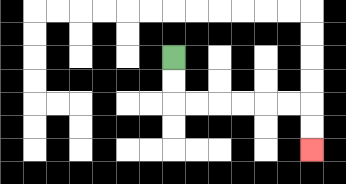{'start': '[7, 2]', 'end': '[13, 6]', 'path_directions': 'D,D,R,R,R,R,R,R,D,D', 'path_coordinates': '[[7, 2], [7, 3], [7, 4], [8, 4], [9, 4], [10, 4], [11, 4], [12, 4], [13, 4], [13, 5], [13, 6]]'}